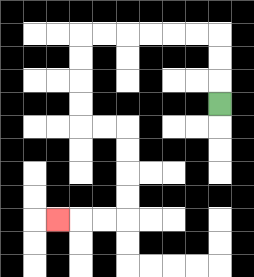{'start': '[9, 4]', 'end': '[2, 9]', 'path_directions': 'U,U,U,L,L,L,L,L,L,D,D,D,D,R,R,D,D,D,D,L,L,L', 'path_coordinates': '[[9, 4], [9, 3], [9, 2], [9, 1], [8, 1], [7, 1], [6, 1], [5, 1], [4, 1], [3, 1], [3, 2], [3, 3], [3, 4], [3, 5], [4, 5], [5, 5], [5, 6], [5, 7], [5, 8], [5, 9], [4, 9], [3, 9], [2, 9]]'}